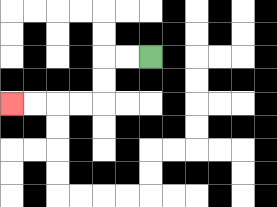{'start': '[6, 2]', 'end': '[0, 4]', 'path_directions': 'L,L,D,D,L,L,L,L', 'path_coordinates': '[[6, 2], [5, 2], [4, 2], [4, 3], [4, 4], [3, 4], [2, 4], [1, 4], [0, 4]]'}